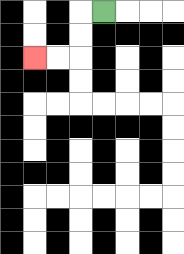{'start': '[4, 0]', 'end': '[1, 2]', 'path_directions': 'L,D,D,L,L', 'path_coordinates': '[[4, 0], [3, 0], [3, 1], [3, 2], [2, 2], [1, 2]]'}